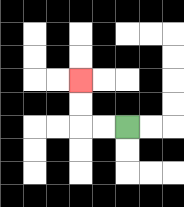{'start': '[5, 5]', 'end': '[3, 3]', 'path_directions': 'L,L,U,U', 'path_coordinates': '[[5, 5], [4, 5], [3, 5], [3, 4], [3, 3]]'}